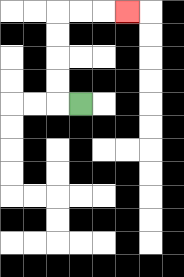{'start': '[3, 4]', 'end': '[5, 0]', 'path_directions': 'L,U,U,U,U,R,R,R', 'path_coordinates': '[[3, 4], [2, 4], [2, 3], [2, 2], [2, 1], [2, 0], [3, 0], [4, 0], [5, 0]]'}